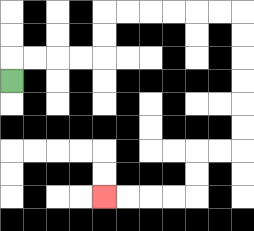{'start': '[0, 3]', 'end': '[4, 8]', 'path_directions': 'U,R,R,R,R,U,U,R,R,R,R,R,R,D,D,D,D,D,D,L,L,D,D,L,L,L,L', 'path_coordinates': '[[0, 3], [0, 2], [1, 2], [2, 2], [3, 2], [4, 2], [4, 1], [4, 0], [5, 0], [6, 0], [7, 0], [8, 0], [9, 0], [10, 0], [10, 1], [10, 2], [10, 3], [10, 4], [10, 5], [10, 6], [9, 6], [8, 6], [8, 7], [8, 8], [7, 8], [6, 8], [5, 8], [4, 8]]'}